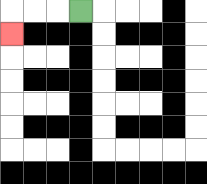{'start': '[3, 0]', 'end': '[0, 1]', 'path_directions': 'L,L,L,D', 'path_coordinates': '[[3, 0], [2, 0], [1, 0], [0, 0], [0, 1]]'}